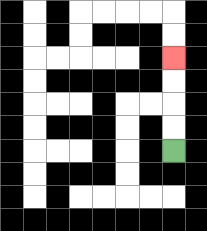{'start': '[7, 6]', 'end': '[7, 2]', 'path_directions': 'U,U,U,U', 'path_coordinates': '[[7, 6], [7, 5], [7, 4], [7, 3], [7, 2]]'}